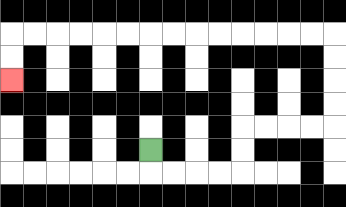{'start': '[6, 6]', 'end': '[0, 3]', 'path_directions': 'D,R,R,R,R,U,U,R,R,R,R,U,U,U,U,L,L,L,L,L,L,L,L,L,L,L,L,L,L,D,D', 'path_coordinates': '[[6, 6], [6, 7], [7, 7], [8, 7], [9, 7], [10, 7], [10, 6], [10, 5], [11, 5], [12, 5], [13, 5], [14, 5], [14, 4], [14, 3], [14, 2], [14, 1], [13, 1], [12, 1], [11, 1], [10, 1], [9, 1], [8, 1], [7, 1], [6, 1], [5, 1], [4, 1], [3, 1], [2, 1], [1, 1], [0, 1], [0, 2], [0, 3]]'}